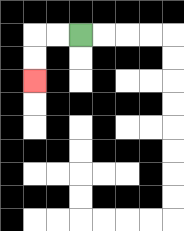{'start': '[3, 1]', 'end': '[1, 3]', 'path_directions': 'L,L,D,D', 'path_coordinates': '[[3, 1], [2, 1], [1, 1], [1, 2], [1, 3]]'}